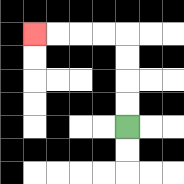{'start': '[5, 5]', 'end': '[1, 1]', 'path_directions': 'U,U,U,U,L,L,L,L', 'path_coordinates': '[[5, 5], [5, 4], [5, 3], [5, 2], [5, 1], [4, 1], [3, 1], [2, 1], [1, 1]]'}